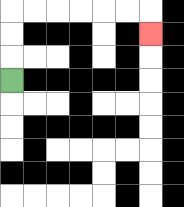{'start': '[0, 3]', 'end': '[6, 1]', 'path_directions': 'U,U,U,R,R,R,R,R,R,D', 'path_coordinates': '[[0, 3], [0, 2], [0, 1], [0, 0], [1, 0], [2, 0], [3, 0], [4, 0], [5, 0], [6, 0], [6, 1]]'}